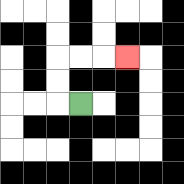{'start': '[3, 4]', 'end': '[5, 2]', 'path_directions': 'L,U,U,R,R,R', 'path_coordinates': '[[3, 4], [2, 4], [2, 3], [2, 2], [3, 2], [4, 2], [5, 2]]'}